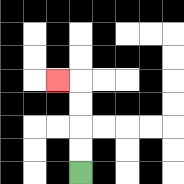{'start': '[3, 7]', 'end': '[2, 3]', 'path_directions': 'U,U,U,U,L', 'path_coordinates': '[[3, 7], [3, 6], [3, 5], [3, 4], [3, 3], [2, 3]]'}